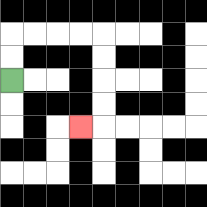{'start': '[0, 3]', 'end': '[3, 5]', 'path_directions': 'U,U,R,R,R,R,D,D,D,D,L', 'path_coordinates': '[[0, 3], [0, 2], [0, 1], [1, 1], [2, 1], [3, 1], [4, 1], [4, 2], [4, 3], [4, 4], [4, 5], [3, 5]]'}